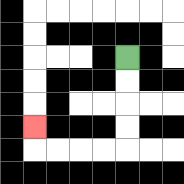{'start': '[5, 2]', 'end': '[1, 5]', 'path_directions': 'D,D,D,D,L,L,L,L,U', 'path_coordinates': '[[5, 2], [5, 3], [5, 4], [5, 5], [5, 6], [4, 6], [3, 6], [2, 6], [1, 6], [1, 5]]'}